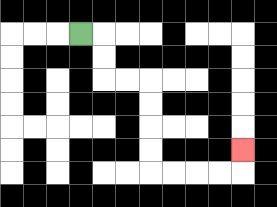{'start': '[3, 1]', 'end': '[10, 6]', 'path_directions': 'R,D,D,R,R,D,D,D,D,R,R,R,R,U', 'path_coordinates': '[[3, 1], [4, 1], [4, 2], [4, 3], [5, 3], [6, 3], [6, 4], [6, 5], [6, 6], [6, 7], [7, 7], [8, 7], [9, 7], [10, 7], [10, 6]]'}